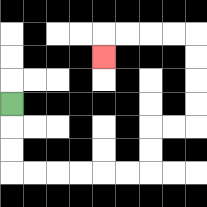{'start': '[0, 4]', 'end': '[4, 2]', 'path_directions': 'D,D,D,R,R,R,R,R,R,U,U,R,R,U,U,U,U,L,L,L,L,D', 'path_coordinates': '[[0, 4], [0, 5], [0, 6], [0, 7], [1, 7], [2, 7], [3, 7], [4, 7], [5, 7], [6, 7], [6, 6], [6, 5], [7, 5], [8, 5], [8, 4], [8, 3], [8, 2], [8, 1], [7, 1], [6, 1], [5, 1], [4, 1], [4, 2]]'}